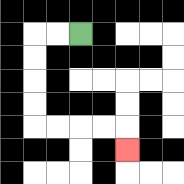{'start': '[3, 1]', 'end': '[5, 6]', 'path_directions': 'L,L,D,D,D,D,R,R,R,R,D', 'path_coordinates': '[[3, 1], [2, 1], [1, 1], [1, 2], [1, 3], [1, 4], [1, 5], [2, 5], [3, 5], [4, 5], [5, 5], [5, 6]]'}